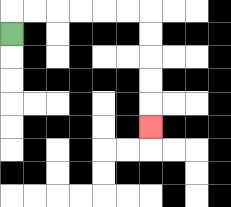{'start': '[0, 1]', 'end': '[6, 5]', 'path_directions': 'U,R,R,R,R,R,R,D,D,D,D,D', 'path_coordinates': '[[0, 1], [0, 0], [1, 0], [2, 0], [3, 0], [4, 0], [5, 0], [6, 0], [6, 1], [6, 2], [6, 3], [6, 4], [6, 5]]'}